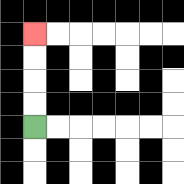{'start': '[1, 5]', 'end': '[1, 1]', 'path_directions': 'U,U,U,U', 'path_coordinates': '[[1, 5], [1, 4], [1, 3], [1, 2], [1, 1]]'}